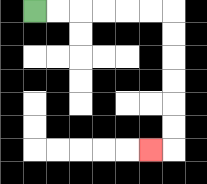{'start': '[1, 0]', 'end': '[6, 6]', 'path_directions': 'R,R,R,R,R,R,D,D,D,D,D,D,L', 'path_coordinates': '[[1, 0], [2, 0], [3, 0], [4, 0], [5, 0], [6, 0], [7, 0], [7, 1], [7, 2], [7, 3], [7, 4], [7, 5], [7, 6], [6, 6]]'}